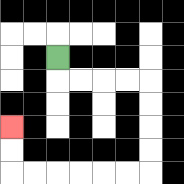{'start': '[2, 2]', 'end': '[0, 5]', 'path_directions': 'D,R,R,R,R,D,D,D,D,L,L,L,L,L,L,U,U', 'path_coordinates': '[[2, 2], [2, 3], [3, 3], [4, 3], [5, 3], [6, 3], [6, 4], [6, 5], [6, 6], [6, 7], [5, 7], [4, 7], [3, 7], [2, 7], [1, 7], [0, 7], [0, 6], [0, 5]]'}